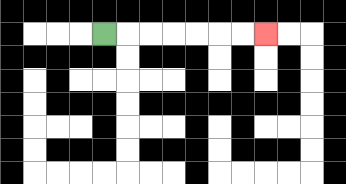{'start': '[4, 1]', 'end': '[11, 1]', 'path_directions': 'R,R,R,R,R,R,R', 'path_coordinates': '[[4, 1], [5, 1], [6, 1], [7, 1], [8, 1], [9, 1], [10, 1], [11, 1]]'}